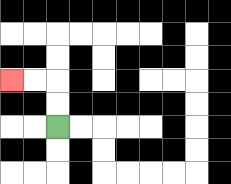{'start': '[2, 5]', 'end': '[0, 3]', 'path_directions': 'U,U,L,L', 'path_coordinates': '[[2, 5], [2, 4], [2, 3], [1, 3], [0, 3]]'}